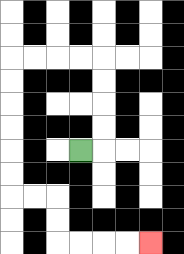{'start': '[3, 6]', 'end': '[6, 10]', 'path_directions': 'R,U,U,U,U,L,L,L,L,D,D,D,D,D,D,R,R,D,D,R,R,R,R', 'path_coordinates': '[[3, 6], [4, 6], [4, 5], [4, 4], [4, 3], [4, 2], [3, 2], [2, 2], [1, 2], [0, 2], [0, 3], [0, 4], [0, 5], [0, 6], [0, 7], [0, 8], [1, 8], [2, 8], [2, 9], [2, 10], [3, 10], [4, 10], [5, 10], [6, 10]]'}